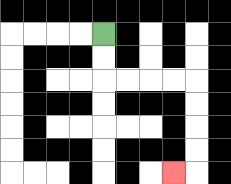{'start': '[4, 1]', 'end': '[7, 7]', 'path_directions': 'D,D,R,R,R,R,D,D,D,D,L', 'path_coordinates': '[[4, 1], [4, 2], [4, 3], [5, 3], [6, 3], [7, 3], [8, 3], [8, 4], [8, 5], [8, 6], [8, 7], [7, 7]]'}